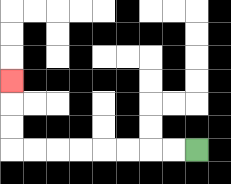{'start': '[8, 6]', 'end': '[0, 3]', 'path_directions': 'L,L,L,L,L,L,L,L,U,U,U', 'path_coordinates': '[[8, 6], [7, 6], [6, 6], [5, 6], [4, 6], [3, 6], [2, 6], [1, 6], [0, 6], [0, 5], [0, 4], [0, 3]]'}